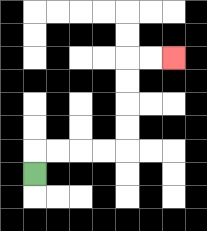{'start': '[1, 7]', 'end': '[7, 2]', 'path_directions': 'U,R,R,R,R,U,U,U,U,R,R', 'path_coordinates': '[[1, 7], [1, 6], [2, 6], [3, 6], [4, 6], [5, 6], [5, 5], [5, 4], [5, 3], [5, 2], [6, 2], [7, 2]]'}